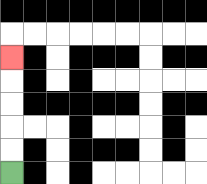{'start': '[0, 7]', 'end': '[0, 2]', 'path_directions': 'U,U,U,U,U', 'path_coordinates': '[[0, 7], [0, 6], [0, 5], [0, 4], [0, 3], [0, 2]]'}